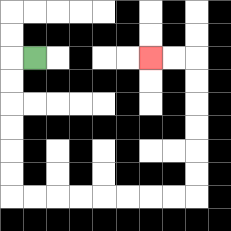{'start': '[1, 2]', 'end': '[6, 2]', 'path_directions': 'L,D,D,D,D,D,D,R,R,R,R,R,R,R,R,U,U,U,U,U,U,L,L', 'path_coordinates': '[[1, 2], [0, 2], [0, 3], [0, 4], [0, 5], [0, 6], [0, 7], [0, 8], [1, 8], [2, 8], [3, 8], [4, 8], [5, 8], [6, 8], [7, 8], [8, 8], [8, 7], [8, 6], [8, 5], [8, 4], [8, 3], [8, 2], [7, 2], [6, 2]]'}